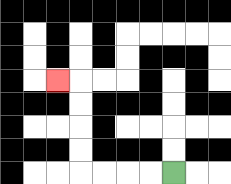{'start': '[7, 7]', 'end': '[2, 3]', 'path_directions': 'L,L,L,L,U,U,U,U,L', 'path_coordinates': '[[7, 7], [6, 7], [5, 7], [4, 7], [3, 7], [3, 6], [3, 5], [3, 4], [3, 3], [2, 3]]'}